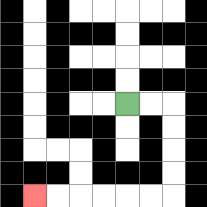{'start': '[5, 4]', 'end': '[1, 8]', 'path_directions': 'R,R,D,D,D,D,L,L,L,L,L,L', 'path_coordinates': '[[5, 4], [6, 4], [7, 4], [7, 5], [7, 6], [7, 7], [7, 8], [6, 8], [5, 8], [4, 8], [3, 8], [2, 8], [1, 8]]'}